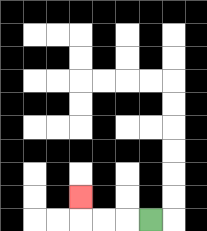{'start': '[6, 9]', 'end': '[3, 8]', 'path_directions': 'L,L,L,U', 'path_coordinates': '[[6, 9], [5, 9], [4, 9], [3, 9], [3, 8]]'}